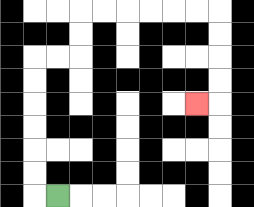{'start': '[2, 8]', 'end': '[8, 4]', 'path_directions': 'L,U,U,U,U,U,U,R,R,U,U,R,R,R,R,R,R,D,D,D,D,L', 'path_coordinates': '[[2, 8], [1, 8], [1, 7], [1, 6], [1, 5], [1, 4], [1, 3], [1, 2], [2, 2], [3, 2], [3, 1], [3, 0], [4, 0], [5, 0], [6, 0], [7, 0], [8, 0], [9, 0], [9, 1], [9, 2], [9, 3], [9, 4], [8, 4]]'}